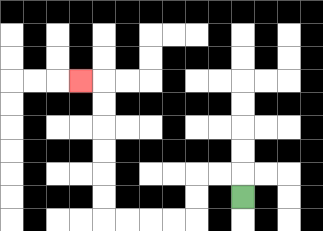{'start': '[10, 8]', 'end': '[3, 3]', 'path_directions': 'U,L,L,D,D,L,L,L,L,U,U,U,U,U,U,L', 'path_coordinates': '[[10, 8], [10, 7], [9, 7], [8, 7], [8, 8], [8, 9], [7, 9], [6, 9], [5, 9], [4, 9], [4, 8], [4, 7], [4, 6], [4, 5], [4, 4], [4, 3], [3, 3]]'}